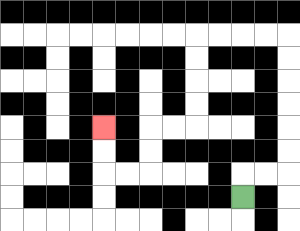{'start': '[10, 8]', 'end': '[4, 5]', 'path_directions': 'U,R,R,U,U,U,U,U,U,L,L,L,L,D,D,D,D,L,L,D,D,L,L,U,U', 'path_coordinates': '[[10, 8], [10, 7], [11, 7], [12, 7], [12, 6], [12, 5], [12, 4], [12, 3], [12, 2], [12, 1], [11, 1], [10, 1], [9, 1], [8, 1], [8, 2], [8, 3], [8, 4], [8, 5], [7, 5], [6, 5], [6, 6], [6, 7], [5, 7], [4, 7], [4, 6], [4, 5]]'}